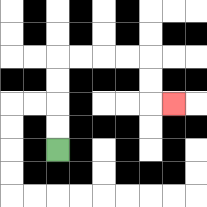{'start': '[2, 6]', 'end': '[7, 4]', 'path_directions': 'U,U,U,U,R,R,R,R,D,D,R', 'path_coordinates': '[[2, 6], [2, 5], [2, 4], [2, 3], [2, 2], [3, 2], [4, 2], [5, 2], [6, 2], [6, 3], [6, 4], [7, 4]]'}